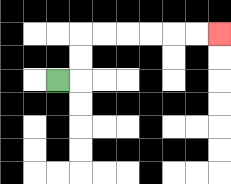{'start': '[2, 3]', 'end': '[9, 1]', 'path_directions': 'R,U,U,R,R,R,R,R,R', 'path_coordinates': '[[2, 3], [3, 3], [3, 2], [3, 1], [4, 1], [5, 1], [6, 1], [7, 1], [8, 1], [9, 1]]'}